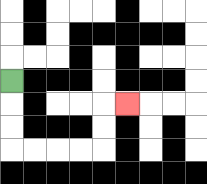{'start': '[0, 3]', 'end': '[5, 4]', 'path_directions': 'D,D,D,R,R,R,R,U,U,R', 'path_coordinates': '[[0, 3], [0, 4], [0, 5], [0, 6], [1, 6], [2, 6], [3, 6], [4, 6], [4, 5], [4, 4], [5, 4]]'}